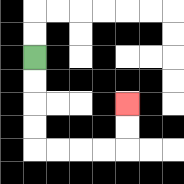{'start': '[1, 2]', 'end': '[5, 4]', 'path_directions': 'D,D,D,D,R,R,R,R,U,U', 'path_coordinates': '[[1, 2], [1, 3], [1, 4], [1, 5], [1, 6], [2, 6], [3, 6], [4, 6], [5, 6], [5, 5], [5, 4]]'}